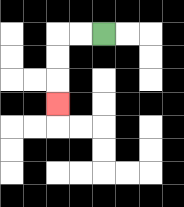{'start': '[4, 1]', 'end': '[2, 4]', 'path_directions': 'L,L,D,D,D', 'path_coordinates': '[[4, 1], [3, 1], [2, 1], [2, 2], [2, 3], [2, 4]]'}